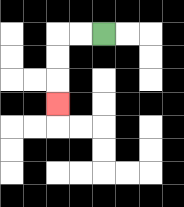{'start': '[4, 1]', 'end': '[2, 4]', 'path_directions': 'L,L,D,D,D', 'path_coordinates': '[[4, 1], [3, 1], [2, 1], [2, 2], [2, 3], [2, 4]]'}